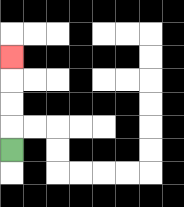{'start': '[0, 6]', 'end': '[0, 2]', 'path_directions': 'U,U,U,U', 'path_coordinates': '[[0, 6], [0, 5], [0, 4], [0, 3], [0, 2]]'}